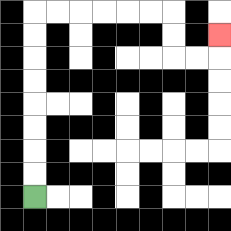{'start': '[1, 8]', 'end': '[9, 1]', 'path_directions': 'U,U,U,U,U,U,U,U,R,R,R,R,R,R,D,D,R,R,U', 'path_coordinates': '[[1, 8], [1, 7], [1, 6], [1, 5], [1, 4], [1, 3], [1, 2], [1, 1], [1, 0], [2, 0], [3, 0], [4, 0], [5, 0], [6, 0], [7, 0], [7, 1], [7, 2], [8, 2], [9, 2], [9, 1]]'}